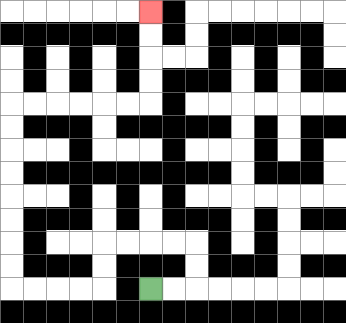{'start': '[6, 12]', 'end': '[6, 0]', 'path_directions': 'R,R,U,U,L,L,L,L,D,D,L,L,L,L,U,U,U,U,U,U,U,U,R,R,R,R,R,R,U,U,U,U', 'path_coordinates': '[[6, 12], [7, 12], [8, 12], [8, 11], [8, 10], [7, 10], [6, 10], [5, 10], [4, 10], [4, 11], [4, 12], [3, 12], [2, 12], [1, 12], [0, 12], [0, 11], [0, 10], [0, 9], [0, 8], [0, 7], [0, 6], [0, 5], [0, 4], [1, 4], [2, 4], [3, 4], [4, 4], [5, 4], [6, 4], [6, 3], [6, 2], [6, 1], [6, 0]]'}